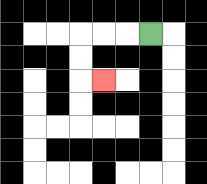{'start': '[6, 1]', 'end': '[4, 3]', 'path_directions': 'L,L,L,D,D,R', 'path_coordinates': '[[6, 1], [5, 1], [4, 1], [3, 1], [3, 2], [3, 3], [4, 3]]'}